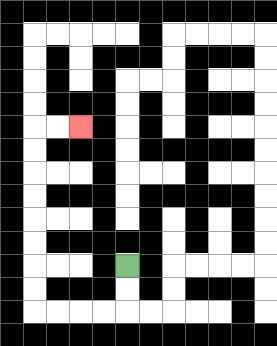{'start': '[5, 11]', 'end': '[3, 5]', 'path_directions': 'D,D,L,L,L,L,U,U,U,U,U,U,U,U,R,R', 'path_coordinates': '[[5, 11], [5, 12], [5, 13], [4, 13], [3, 13], [2, 13], [1, 13], [1, 12], [1, 11], [1, 10], [1, 9], [1, 8], [1, 7], [1, 6], [1, 5], [2, 5], [3, 5]]'}